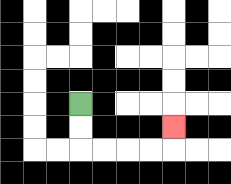{'start': '[3, 4]', 'end': '[7, 5]', 'path_directions': 'D,D,R,R,R,R,U', 'path_coordinates': '[[3, 4], [3, 5], [3, 6], [4, 6], [5, 6], [6, 6], [7, 6], [7, 5]]'}